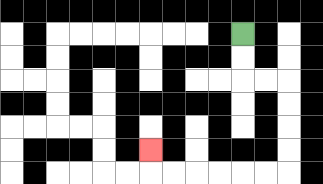{'start': '[10, 1]', 'end': '[6, 6]', 'path_directions': 'D,D,R,R,D,D,D,D,L,L,L,L,L,L,U', 'path_coordinates': '[[10, 1], [10, 2], [10, 3], [11, 3], [12, 3], [12, 4], [12, 5], [12, 6], [12, 7], [11, 7], [10, 7], [9, 7], [8, 7], [7, 7], [6, 7], [6, 6]]'}